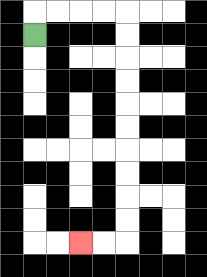{'start': '[1, 1]', 'end': '[3, 10]', 'path_directions': 'U,R,R,R,R,D,D,D,D,D,D,D,D,D,D,L,L', 'path_coordinates': '[[1, 1], [1, 0], [2, 0], [3, 0], [4, 0], [5, 0], [5, 1], [5, 2], [5, 3], [5, 4], [5, 5], [5, 6], [5, 7], [5, 8], [5, 9], [5, 10], [4, 10], [3, 10]]'}